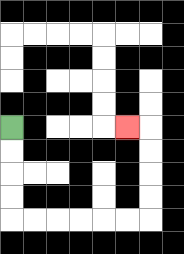{'start': '[0, 5]', 'end': '[5, 5]', 'path_directions': 'D,D,D,D,R,R,R,R,R,R,U,U,U,U,L', 'path_coordinates': '[[0, 5], [0, 6], [0, 7], [0, 8], [0, 9], [1, 9], [2, 9], [3, 9], [4, 9], [5, 9], [6, 9], [6, 8], [6, 7], [6, 6], [6, 5], [5, 5]]'}